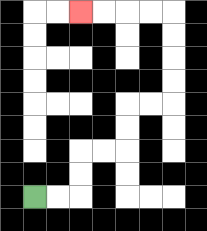{'start': '[1, 8]', 'end': '[3, 0]', 'path_directions': 'R,R,U,U,R,R,U,U,R,R,U,U,U,U,L,L,L,L', 'path_coordinates': '[[1, 8], [2, 8], [3, 8], [3, 7], [3, 6], [4, 6], [5, 6], [5, 5], [5, 4], [6, 4], [7, 4], [7, 3], [7, 2], [7, 1], [7, 0], [6, 0], [5, 0], [4, 0], [3, 0]]'}